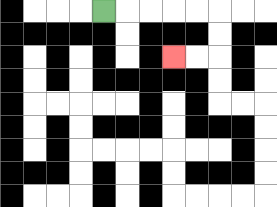{'start': '[4, 0]', 'end': '[7, 2]', 'path_directions': 'R,R,R,R,R,D,D,L,L', 'path_coordinates': '[[4, 0], [5, 0], [6, 0], [7, 0], [8, 0], [9, 0], [9, 1], [9, 2], [8, 2], [7, 2]]'}